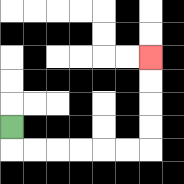{'start': '[0, 5]', 'end': '[6, 2]', 'path_directions': 'D,R,R,R,R,R,R,U,U,U,U', 'path_coordinates': '[[0, 5], [0, 6], [1, 6], [2, 6], [3, 6], [4, 6], [5, 6], [6, 6], [6, 5], [6, 4], [6, 3], [6, 2]]'}